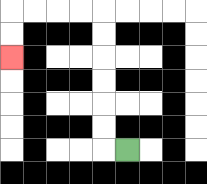{'start': '[5, 6]', 'end': '[0, 2]', 'path_directions': 'L,U,U,U,U,U,U,L,L,L,L,D,D', 'path_coordinates': '[[5, 6], [4, 6], [4, 5], [4, 4], [4, 3], [4, 2], [4, 1], [4, 0], [3, 0], [2, 0], [1, 0], [0, 0], [0, 1], [0, 2]]'}